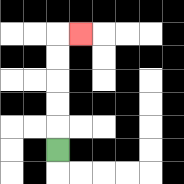{'start': '[2, 6]', 'end': '[3, 1]', 'path_directions': 'U,U,U,U,U,R', 'path_coordinates': '[[2, 6], [2, 5], [2, 4], [2, 3], [2, 2], [2, 1], [3, 1]]'}